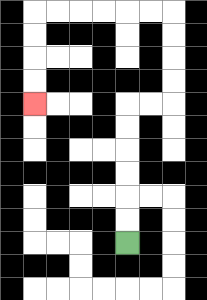{'start': '[5, 10]', 'end': '[1, 4]', 'path_directions': 'U,U,U,U,U,U,R,R,U,U,U,U,L,L,L,L,L,L,D,D,D,D', 'path_coordinates': '[[5, 10], [5, 9], [5, 8], [5, 7], [5, 6], [5, 5], [5, 4], [6, 4], [7, 4], [7, 3], [7, 2], [7, 1], [7, 0], [6, 0], [5, 0], [4, 0], [3, 0], [2, 0], [1, 0], [1, 1], [1, 2], [1, 3], [1, 4]]'}